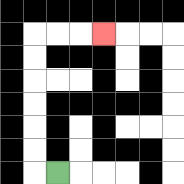{'start': '[2, 7]', 'end': '[4, 1]', 'path_directions': 'L,U,U,U,U,U,U,R,R,R', 'path_coordinates': '[[2, 7], [1, 7], [1, 6], [1, 5], [1, 4], [1, 3], [1, 2], [1, 1], [2, 1], [3, 1], [4, 1]]'}